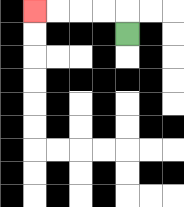{'start': '[5, 1]', 'end': '[1, 0]', 'path_directions': 'U,L,L,L,L', 'path_coordinates': '[[5, 1], [5, 0], [4, 0], [3, 0], [2, 0], [1, 0]]'}